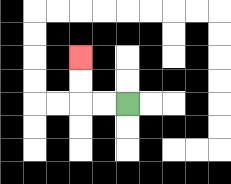{'start': '[5, 4]', 'end': '[3, 2]', 'path_directions': 'L,L,U,U', 'path_coordinates': '[[5, 4], [4, 4], [3, 4], [3, 3], [3, 2]]'}